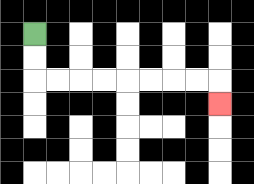{'start': '[1, 1]', 'end': '[9, 4]', 'path_directions': 'D,D,R,R,R,R,R,R,R,R,D', 'path_coordinates': '[[1, 1], [1, 2], [1, 3], [2, 3], [3, 3], [4, 3], [5, 3], [6, 3], [7, 3], [8, 3], [9, 3], [9, 4]]'}